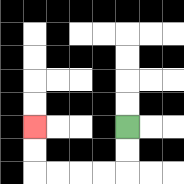{'start': '[5, 5]', 'end': '[1, 5]', 'path_directions': 'D,D,L,L,L,L,U,U', 'path_coordinates': '[[5, 5], [5, 6], [5, 7], [4, 7], [3, 7], [2, 7], [1, 7], [1, 6], [1, 5]]'}